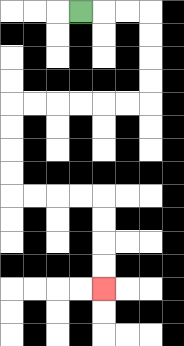{'start': '[3, 0]', 'end': '[4, 12]', 'path_directions': 'R,R,R,D,D,D,D,L,L,L,L,L,L,D,D,D,D,R,R,R,R,D,D,D,D', 'path_coordinates': '[[3, 0], [4, 0], [5, 0], [6, 0], [6, 1], [6, 2], [6, 3], [6, 4], [5, 4], [4, 4], [3, 4], [2, 4], [1, 4], [0, 4], [0, 5], [0, 6], [0, 7], [0, 8], [1, 8], [2, 8], [3, 8], [4, 8], [4, 9], [4, 10], [4, 11], [4, 12]]'}